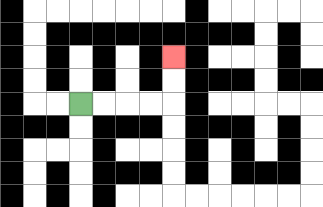{'start': '[3, 4]', 'end': '[7, 2]', 'path_directions': 'R,R,R,R,U,U', 'path_coordinates': '[[3, 4], [4, 4], [5, 4], [6, 4], [7, 4], [7, 3], [7, 2]]'}